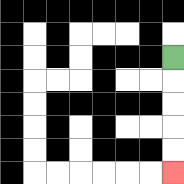{'start': '[7, 2]', 'end': '[7, 7]', 'path_directions': 'D,D,D,D,D', 'path_coordinates': '[[7, 2], [7, 3], [7, 4], [7, 5], [7, 6], [7, 7]]'}